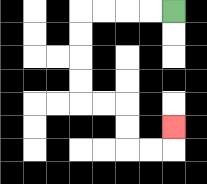{'start': '[7, 0]', 'end': '[7, 5]', 'path_directions': 'L,L,L,L,D,D,D,D,R,R,D,D,R,R,U', 'path_coordinates': '[[7, 0], [6, 0], [5, 0], [4, 0], [3, 0], [3, 1], [3, 2], [3, 3], [3, 4], [4, 4], [5, 4], [5, 5], [5, 6], [6, 6], [7, 6], [7, 5]]'}